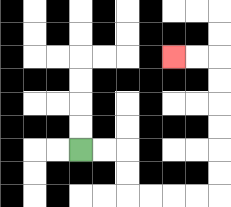{'start': '[3, 6]', 'end': '[7, 2]', 'path_directions': 'R,R,D,D,R,R,R,R,U,U,U,U,U,U,L,L', 'path_coordinates': '[[3, 6], [4, 6], [5, 6], [5, 7], [5, 8], [6, 8], [7, 8], [8, 8], [9, 8], [9, 7], [9, 6], [9, 5], [9, 4], [9, 3], [9, 2], [8, 2], [7, 2]]'}